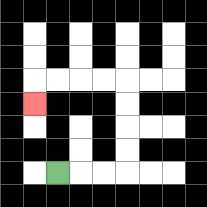{'start': '[2, 7]', 'end': '[1, 4]', 'path_directions': 'R,R,R,U,U,U,U,L,L,L,L,D', 'path_coordinates': '[[2, 7], [3, 7], [4, 7], [5, 7], [5, 6], [5, 5], [5, 4], [5, 3], [4, 3], [3, 3], [2, 3], [1, 3], [1, 4]]'}